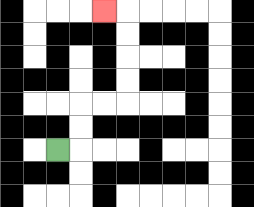{'start': '[2, 6]', 'end': '[4, 0]', 'path_directions': 'R,U,U,R,R,U,U,U,U,L', 'path_coordinates': '[[2, 6], [3, 6], [3, 5], [3, 4], [4, 4], [5, 4], [5, 3], [5, 2], [5, 1], [5, 0], [4, 0]]'}